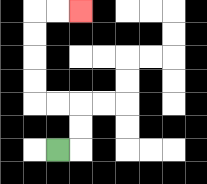{'start': '[2, 6]', 'end': '[3, 0]', 'path_directions': 'R,U,U,L,L,U,U,U,U,R,R', 'path_coordinates': '[[2, 6], [3, 6], [3, 5], [3, 4], [2, 4], [1, 4], [1, 3], [1, 2], [1, 1], [1, 0], [2, 0], [3, 0]]'}